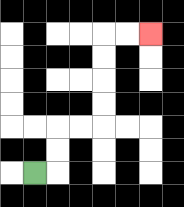{'start': '[1, 7]', 'end': '[6, 1]', 'path_directions': 'R,U,U,R,R,U,U,U,U,R,R', 'path_coordinates': '[[1, 7], [2, 7], [2, 6], [2, 5], [3, 5], [4, 5], [4, 4], [4, 3], [4, 2], [4, 1], [5, 1], [6, 1]]'}